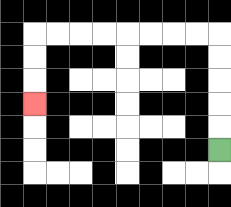{'start': '[9, 6]', 'end': '[1, 4]', 'path_directions': 'U,U,U,U,U,L,L,L,L,L,L,L,L,D,D,D', 'path_coordinates': '[[9, 6], [9, 5], [9, 4], [9, 3], [9, 2], [9, 1], [8, 1], [7, 1], [6, 1], [5, 1], [4, 1], [3, 1], [2, 1], [1, 1], [1, 2], [1, 3], [1, 4]]'}